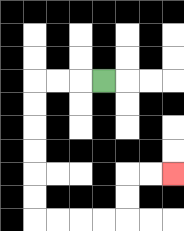{'start': '[4, 3]', 'end': '[7, 7]', 'path_directions': 'L,L,L,D,D,D,D,D,D,R,R,R,R,U,U,R,R', 'path_coordinates': '[[4, 3], [3, 3], [2, 3], [1, 3], [1, 4], [1, 5], [1, 6], [1, 7], [1, 8], [1, 9], [2, 9], [3, 9], [4, 9], [5, 9], [5, 8], [5, 7], [6, 7], [7, 7]]'}